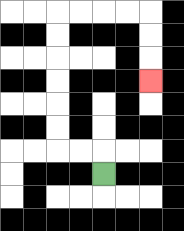{'start': '[4, 7]', 'end': '[6, 3]', 'path_directions': 'U,L,L,U,U,U,U,U,U,R,R,R,R,D,D,D', 'path_coordinates': '[[4, 7], [4, 6], [3, 6], [2, 6], [2, 5], [2, 4], [2, 3], [2, 2], [2, 1], [2, 0], [3, 0], [4, 0], [5, 0], [6, 0], [6, 1], [6, 2], [6, 3]]'}